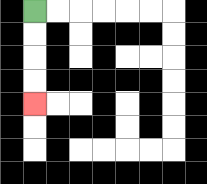{'start': '[1, 0]', 'end': '[1, 4]', 'path_directions': 'D,D,D,D', 'path_coordinates': '[[1, 0], [1, 1], [1, 2], [1, 3], [1, 4]]'}